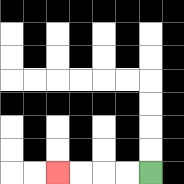{'start': '[6, 7]', 'end': '[2, 7]', 'path_directions': 'L,L,L,L', 'path_coordinates': '[[6, 7], [5, 7], [4, 7], [3, 7], [2, 7]]'}